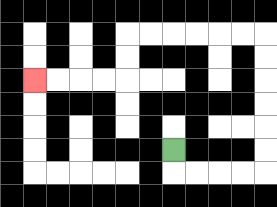{'start': '[7, 6]', 'end': '[1, 3]', 'path_directions': 'D,R,R,R,R,U,U,U,U,U,U,L,L,L,L,L,L,D,D,L,L,L,L', 'path_coordinates': '[[7, 6], [7, 7], [8, 7], [9, 7], [10, 7], [11, 7], [11, 6], [11, 5], [11, 4], [11, 3], [11, 2], [11, 1], [10, 1], [9, 1], [8, 1], [7, 1], [6, 1], [5, 1], [5, 2], [5, 3], [4, 3], [3, 3], [2, 3], [1, 3]]'}